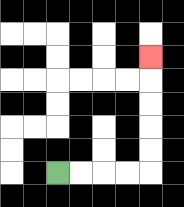{'start': '[2, 7]', 'end': '[6, 2]', 'path_directions': 'R,R,R,R,U,U,U,U,U', 'path_coordinates': '[[2, 7], [3, 7], [4, 7], [5, 7], [6, 7], [6, 6], [6, 5], [6, 4], [6, 3], [6, 2]]'}